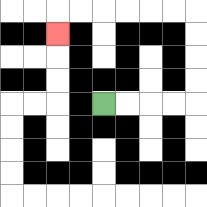{'start': '[4, 4]', 'end': '[2, 1]', 'path_directions': 'R,R,R,R,U,U,U,U,L,L,L,L,L,L,D', 'path_coordinates': '[[4, 4], [5, 4], [6, 4], [7, 4], [8, 4], [8, 3], [8, 2], [8, 1], [8, 0], [7, 0], [6, 0], [5, 0], [4, 0], [3, 0], [2, 0], [2, 1]]'}